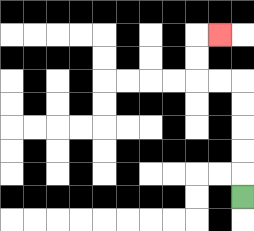{'start': '[10, 8]', 'end': '[9, 1]', 'path_directions': 'U,U,U,U,U,L,L,U,U,R', 'path_coordinates': '[[10, 8], [10, 7], [10, 6], [10, 5], [10, 4], [10, 3], [9, 3], [8, 3], [8, 2], [8, 1], [9, 1]]'}